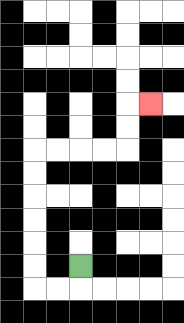{'start': '[3, 11]', 'end': '[6, 4]', 'path_directions': 'D,L,L,U,U,U,U,U,U,R,R,R,R,U,U,R', 'path_coordinates': '[[3, 11], [3, 12], [2, 12], [1, 12], [1, 11], [1, 10], [1, 9], [1, 8], [1, 7], [1, 6], [2, 6], [3, 6], [4, 6], [5, 6], [5, 5], [5, 4], [6, 4]]'}